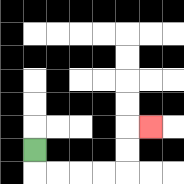{'start': '[1, 6]', 'end': '[6, 5]', 'path_directions': 'D,R,R,R,R,U,U,R', 'path_coordinates': '[[1, 6], [1, 7], [2, 7], [3, 7], [4, 7], [5, 7], [5, 6], [5, 5], [6, 5]]'}